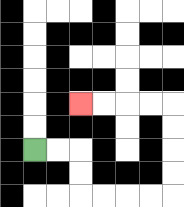{'start': '[1, 6]', 'end': '[3, 4]', 'path_directions': 'R,R,D,D,R,R,R,R,U,U,U,U,L,L,L,L', 'path_coordinates': '[[1, 6], [2, 6], [3, 6], [3, 7], [3, 8], [4, 8], [5, 8], [6, 8], [7, 8], [7, 7], [7, 6], [7, 5], [7, 4], [6, 4], [5, 4], [4, 4], [3, 4]]'}